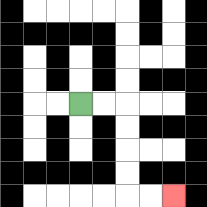{'start': '[3, 4]', 'end': '[7, 8]', 'path_directions': 'R,R,D,D,D,D,R,R', 'path_coordinates': '[[3, 4], [4, 4], [5, 4], [5, 5], [5, 6], [5, 7], [5, 8], [6, 8], [7, 8]]'}